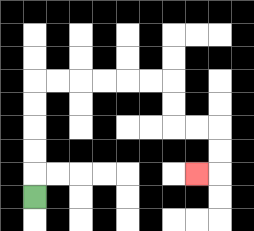{'start': '[1, 8]', 'end': '[8, 7]', 'path_directions': 'U,U,U,U,U,R,R,R,R,R,R,D,D,R,R,D,D,L', 'path_coordinates': '[[1, 8], [1, 7], [1, 6], [1, 5], [1, 4], [1, 3], [2, 3], [3, 3], [4, 3], [5, 3], [6, 3], [7, 3], [7, 4], [7, 5], [8, 5], [9, 5], [9, 6], [9, 7], [8, 7]]'}